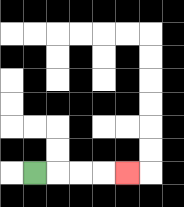{'start': '[1, 7]', 'end': '[5, 7]', 'path_directions': 'R,R,R,R', 'path_coordinates': '[[1, 7], [2, 7], [3, 7], [4, 7], [5, 7]]'}